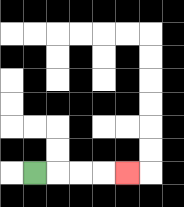{'start': '[1, 7]', 'end': '[5, 7]', 'path_directions': 'R,R,R,R', 'path_coordinates': '[[1, 7], [2, 7], [3, 7], [4, 7], [5, 7]]'}